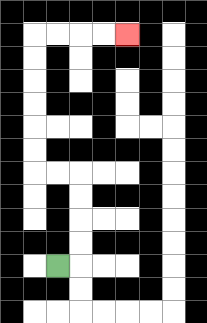{'start': '[2, 11]', 'end': '[5, 1]', 'path_directions': 'R,U,U,U,U,L,L,U,U,U,U,U,U,R,R,R,R', 'path_coordinates': '[[2, 11], [3, 11], [3, 10], [3, 9], [3, 8], [3, 7], [2, 7], [1, 7], [1, 6], [1, 5], [1, 4], [1, 3], [1, 2], [1, 1], [2, 1], [3, 1], [4, 1], [5, 1]]'}